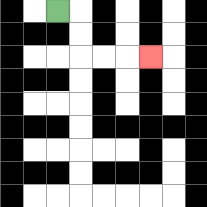{'start': '[2, 0]', 'end': '[6, 2]', 'path_directions': 'R,D,D,R,R,R', 'path_coordinates': '[[2, 0], [3, 0], [3, 1], [3, 2], [4, 2], [5, 2], [6, 2]]'}